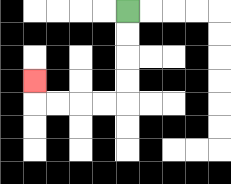{'start': '[5, 0]', 'end': '[1, 3]', 'path_directions': 'D,D,D,D,L,L,L,L,U', 'path_coordinates': '[[5, 0], [5, 1], [5, 2], [5, 3], [5, 4], [4, 4], [3, 4], [2, 4], [1, 4], [1, 3]]'}